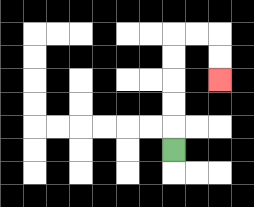{'start': '[7, 6]', 'end': '[9, 3]', 'path_directions': 'U,U,U,U,U,R,R,D,D', 'path_coordinates': '[[7, 6], [7, 5], [7, 4], [7, 3], [7, 2], [7, 1], [8, 1], [9, 1], [9, 2], [9, 3]]'}